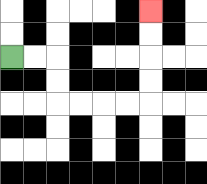{'start': '[0, 2]', 'end': '[6, 0]', 'path_directions': 'R,R,D,D,R,R,R,R,U,U,U,U', 'path_coordinates': '[[0, 2], [1, 2], [2, 2], [2, 3], [2, 4], [3, 4], [4, 4], [5, 4], [6, 4], [6, 3], [6, 2], [6, 1], [6, 0]]'}